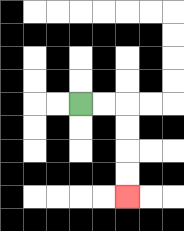{'start': '[3, 4]', 'end': '[5, 8]', 'path_directions': 'R,R,D,D,D,D', 'path_coordinates': '[[3, 4], [4, 4], [5, 4], [5, 5], [5, 6], [5, 7], [5, 8]]'}